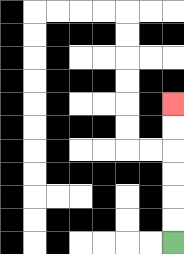{'start': '[7, 10]', 'end': '[7, 4]', 'path_directions': 'U,U,U,U,U,U', 'path_coordinates': '[[7, 10], [7, 9], [7, 8], [7, 7], [7, 6], [7, 5], [7, 4]]'}